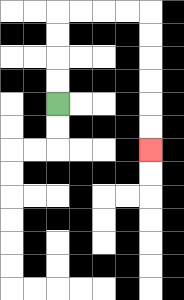{'start': '[2, 4]', 'end': '[6, 6]', 'path_directions': 'U,U,U,U,R,R,R,R,D,D,D,D,D,D', 'path_coordinates': '[[2, 4], [2, 3], [2, 2], [2, 1], [2, 0], [3, 0], [4, 0], [5, 0], [6, 0], [6, 1], [6, 2], [6, 3], [6, 4], [6, 5], [6, 6]]'}